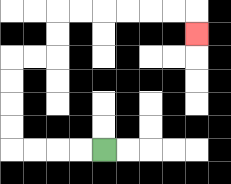{'start': '[4, 6]', 'end': '[8, 1]', 'path_directions': 'L,L,L,L,U,U,U,U,R,R,U,U,R,R,R,R,R,R,D', 'path_coordinates': '[[4, 6], [3, 6], [2, 6], [1, 6], [0, 6], [0, 5], [0, 4], [0, 3], [0, 2], [1, 2], [2, 2], [2, 1], [2, 0], [3, 0], [4, 0], [5, 0], [6, 0], [7, 0], [8, 0], [8, 1]]'}